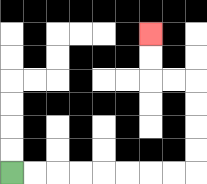{'start': '[0, 7]', 'end': '[6, 1]', 'path_directions': 'R,R,R,R,R,R,R,R,U,U,U,U,L,L,U,U', 'path_coordinates': '[[0, 7], [1, 7], [2, 7], [3, 7], [4, 7], [5, 7], [6, 7], [7, 7], [8, 7], [8, 6], [8, 5], [8, 4], [8, 3], [7, 3], [6, 3], [6, 2], [6, 1]]'}